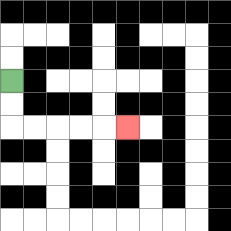{'start': '[0, 3]', 'end': '[5, 5]', 'path_directions': 'D,D,R,R,R,R,R', 'path_coordinates': '[[0, 3], [0, 4], [0, 5], [1, 5], [2, 5], [3, 5], [4, 5], [5, 5]]'}